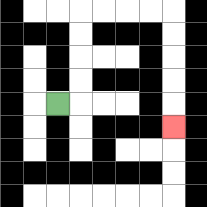{'start': '[2, 4]', 'end': '[7, 5]', 'path_directions': 'R,U,U,U,U,R,R,R,R,D,D,D,D,D', 'path_coordinates': '[[2, 4], [3, 4], [3, 3], [3, 2], [3, 1], [3, 0], [4, 0], [5, 0], [6, 0], [7, 0], [7, 1], [7, 2], [7, 3], [7, 4], [7, 5]]'}